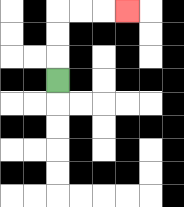{'start': '[2, 3]', 'end': '[5, 0]', 'path_directions': 'U,U,U,R,R,R', 'path_coordinates': '[[2, 3], [2, 2], [2, 1], [2, 0], [3, 0], [4, 0], [5, 0]]'}